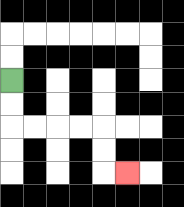{'start': '[0, 3]', 'end': '[5, 7]', 'path_directions': 'D,D,R,R,R,R,D,D,R', 'path_coordinates': '[[0, 3], [0, 4], [0, 5], [1, 5], [2, 5], [3, 5], [4, 5], [4, 6], [4, 7], [5, 7]]'}